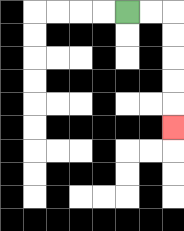{'start': '[5, 0]', 'end': '[7, 5]', 'path_directions': 'R,R,D,D,D,D,D', 'path_coordinates': '[[5, 0], [6, 0], [7, 0], [7, 1], [7, 2], [7, 3], [7, 4], [7, 5]]'}